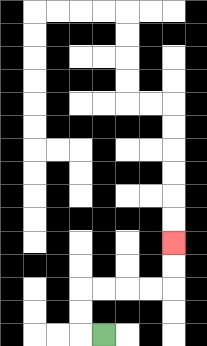{'start': '[4, 14]', 'end': '[7, 10]', 'path_directions': 'L,U,U,R,R,R,R,U,U', 'path_coordinates': '[[4, 14], [3, 14], [3, 13], [3, 12], [4, 12], [5, 12], [6, 12], [7, 12], [7, 11], [7, 10]]'}